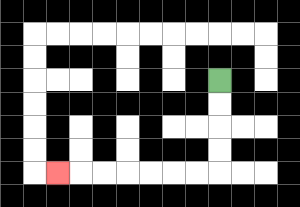{'start': '[9, 3]', 'end': '[2, 7]', 'path_directions': 'D,D,D,D,L,L,L,L,L,L,L', 'path_coordinates': '[[9, 3], [9, 4], [9, 5], [9, 6], [9, 7], [8, 7], [7, 7], [6, 7], [5, 7], [4, 7], [3, 7], [2, 7]]'}